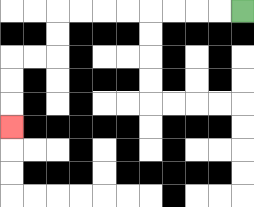{'start': '[10, 0]', 'end': '[0, 5]', 'path_directions': 'L,L,L,L,L,L,L,L,D,D,L,L,D,D,D', 'path_coordinates': '[[10, 0], [9, 0], [8, 0], [7, 0], [6, 0], [5, 0], [4, 0], [3, 0], [2, 0], [2, 1], [2, 2], [1, 2], [0, 2], [0, 3], [0, 4], [0, 5]]'}